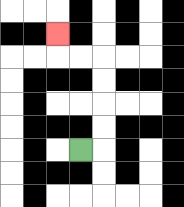{'start': '[3, 6]', 'end': '[2, 1]', 'path_directions': 'R,U,U,U,U,L,L,U', 'path_coordinates': '[[3, 6], [4, 6], [4, 5], [4, 4], [4, 3], [4, 2], [3, 2], [2, 2], [2, 1]]'}